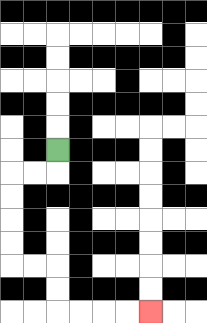{'start': '[2, 6]', 'end': '[6, 13]', 'path_directions': 'D,L,L,D,D,D,D,R,R,D,D,R,R,R,R', 'path_coordinates': '[[2, 6], [2, 7], [1, 7], [0, 7], [0, 8], [0, 9], [0, 10], [0, 11], [1, 11], [2, 11], [2, 12], [2, 13], [3, 13], [4, 13], [5, 13], [6, 13]]'}